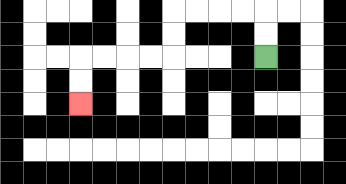{'start': '[11, 2]', 'end': '[3, 4]', 'path_directions': 'U,U,L,L,L,L,D,D,L,L,L,L,D,D', 'path_coordinates': '[[11, 2], [11, 1], [11, 0], [10, 0], [9, 0], [8, 0], [7, 0], [7, 1], [7, 2], [6, 2], [5, 2], [4, 2], [3, 2], [3, 3], [3, 4]]'}